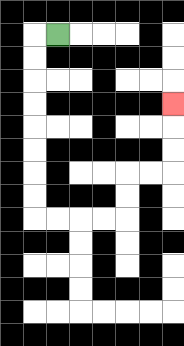{'start': '[2, 1]', 'end': '[7, 4]', 'path_directions': 'L,D,D,D,D,D,D,D,D,R,R,R,R,U,U,R,R,U,U,U', 'path_coordinates': '[[2, 1], [1, 1], [1, 2], [1, 3], [1, 4], [1, 5], [1, 6], [1, 7], [1, 8], [1, 9], [2, 9], [3, 9], [4, 9], [5, 9], [5, 8], [5, 7], [6, 7], [7, 7], [7, 6], [7, 5], [7, 4]]'}